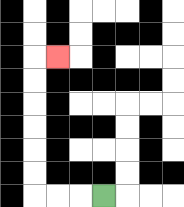{'start': '[4, 8]', 'end': '[2, 2]', 'path_directions': 'L,L,L,U,U,U,U,U,U,R', 'path_coordinates': '[[4, 8], [3, 8], [2, 8], [1, 8], [1, 7], [1, 6], [1, 5], [1, 4], [1, 3], [1, 2], [2, 2]]'}